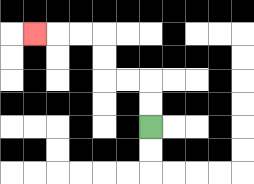{'start': '[6, 5]', 'end': '[1, 1]', 'path_directions': 'U,U,L,L,U,U,L,L,L', 'path_coordinates': '[[6, 5], [6, 4], [6, 3], [5, 3], [4, 3], [4, 2], [4, 1], [3, 1], [2, 1], [1, 1]]'}